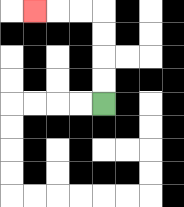{'start': '[4, 4]', 'end': '[1, 0]', 'path_directions': 'U,U,U,U,L,L,L', 'path_coordinates': '[[4, 4], [4, 3], [4, 2], [4, 1], [4, 0], [3, 0], [2, 0], [1, 0]]'}